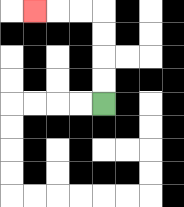{'start': '[4, 4]', 'end': '[1, 0]', 'path_directions': 'U,U,U,U,L,L,L', 'path_coordinates': '[[4, 4], [4, 3], [4, 2], [4, 1], [4, 0], [3, 0], [2, 0], [1, 0]]'}